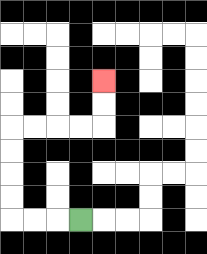{'start': '[3, 9]', 'end': '[4, 3]', 'path_directions': 'L,L,L,U,U,U,U,R,R,R,R,U,U', 'path_coordinates': '[[3, 9], [2, 9], [1, 9], [0, 9], [0, 8], [0, 7], [0, 6], [0, 5], [1, 5], [2, 5], [3, 5], [4, 5], [4, 4], [4, 3]]'}